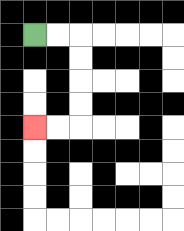{'start': '[1, 1]', 'end': '[1, 5]', 'path_directions': 'R,R,D,D,D,D,L,L', 'path_coordinates': '[[1, 1], [2, 1], [3, 1], [3, 2], [3, 3], [3, 4], [3, 5], [2, 5], [1, 5]]'}